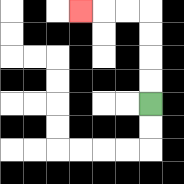{'start': '[6, 4]', 'end': '[3, 0]', 'path_directions': 'U,U,U,U,L,L,L', 'path_coordinates': '[[6, 4], [6, 3], [6, 2], [6, 1], [6, 0], [5, 0], [4, 0], [3, 0]]'}